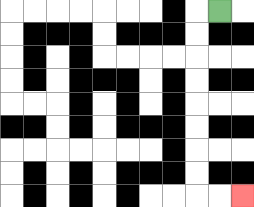{'start': '[9, 0]', 'end': '[10, 8]', 'path_directions': 'L,D,D,D,D,D,D,D,D,R,R', 'path_coordinates': '[[9, 0], [8, 0], [8, 1], [8, 2], [8, 3], [8, 4], [8, 5], [8, 6], [8, 7], [8, 8], [9, 8], [10, 8]]'}